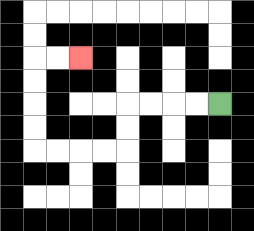{'start': '[9, 4]', 'end': '[3, 2]', 'path_directions': 'L,L,L,L,D,D,L,L,L,L,U,U,U,U,R,R', 'path_coordinates': '[[9, 4], [8, 4], [7, 4], [6, 4], [5, 4], [5, 5], [5, 6], [4, 6], [3, 6], [2, 6], [1, 6], [1, 5], [1, 4], [1, 3], [1, 2], [2, 2], [3, 2]]'}